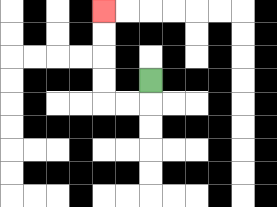{'start': '[6, 3]', 'end': '[4, 0]', 'path_directions': 'D,L,L,U,U,U,U', 'path_coordinates': '[[6, 3], [6, 4], [5, 4], [4, 4], [4, 3], [4, 2], [4, 1], [4, 0]]'}